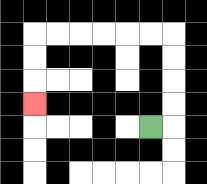{'start': '[6, 5]', 'end': '[1, 4]', 'path_directions': 'R,U,U,U,U,L,L,L,L,L,L,D,D,D', 'path_coordinates': '[[6, 5], [7, 5], [7, 4], [7, 3], [7, 2], [7, 1], [6, 1], [5, 1], [4, 1], [3, 1], [2, 1], [1, 1], [1, 2], [1, 3], [1, 4]]'}